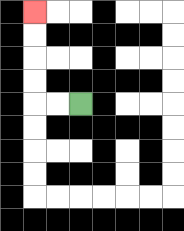{'start': '[3, 4]', 'end': '[1, 0]', 'path_directions': 'L,L,U,U,U,U', 'path_coordinates': '[[3, 4], [2, 4], [1, 4], [1, 3], [1, 2], [1, 1], [1, 0]]'}